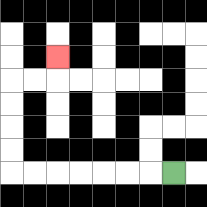{'start': '[7, 7]', 'end': '[2, 2]', 'path_directions': 'L,L,L,L,L,L,L,U,U,U,U,R,R,U', 'path_coordinates': '[[7, 7], [6, 7], [5, 7], [4, 7], [3, 7], [2, 7], [1, 7], [0, 7], [0, 6], [0, 5], [0, 4], [0, 3], [1, 3], [2, 3], [2, 2]]'}